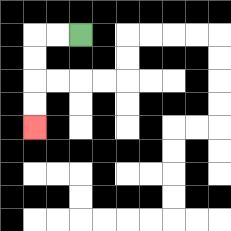{'start': '[3, 1]', 'end': '[1, 5]', 'path_directions': 'L,L,D,D,D,D', 'path_coordinates': '[[3, 1], [2, 1], [1, 1], [1, 2], [1, 3], [1, 4], [1, 5]]'}